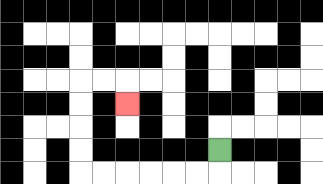{'start': '[9, 6]', 'end': '[5, 4]', 'path_directions': 'D,L,L,L,L,L,L,U,U,U,U,R,R,D', 'path_coordinates': '[[9, 6], [9, 7], [8, 7], [7, 7], [6, 7], [5, 7], [4, 7], [3, 7], [3, 6], [3, 5], [3, 4], [3, 3], [4, 3], [5, 3], [5, 4]]'}